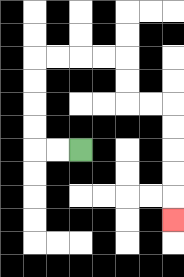{'start': '[3, 6]', 'end': '[7, 9]', 'path_directions': 'L,L,U,U,U,U,R,R,R,R,D,D,R,R,D,D,D,D,D', 'path_coordinates': '[[3, 6], [2, 6], [1, 6], [1, 5], [1, 4], [1, 3], [1, 2], [2, 2], [3, 2], [4, 2], [5, 2], [5, 3], [5, 4], [6, 4], [7, 4], [7, 5], [7, 6], [7, 7], [7, 8], [7, 9]]'}